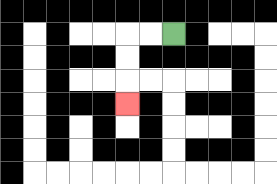{'start': '[7, 1]', 'end': '[5, 4]', 'path_directions': 'L,L,D,D,D', 'path_coordinates': '[[7, 1], [6, 1], [5, 1], [5, 2], [5, 3], [5, 4]]'}